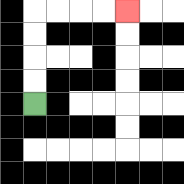{'start': '[1, 4]', 'end': '[5, 0]', 'path_directions': 'U,U,U,U,R,R,R,R', 'path_coordinates': '[[1, 4], [1, 3], [1, 2], [1, 1], [1, 0], [2, 0], [3, 0], [4, 0], [5, 0]]'}